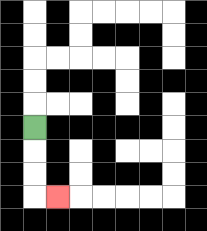{'start': '[1, 5]', 'end': '[2, 8]', 'path_directions': 'D,D,D,R', 'path_coordinates': '[[1, 5], [1, 6], [1, 7], [1, 8], [2, 8]]'}